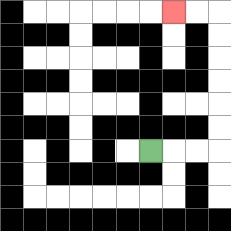{'start': '[6, 6]', 'end': '[7, 0]', 'path_directions': 'R,R,R,U,U,U,U,U,U,L,L', 'path_coordinates': '[[6, 6], [7, 6], [8, 6], [9, 6], [9, 5], [9, 4], [9, 3], [9, 2], [9, 1], [9, 0], [8, 0], [7, 0]]'}